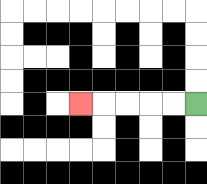{'start': '[8, 4]', 'end': '[3, 4]', 'path_directions': 'L,L,L,L,L', 'path_coordinates': '[[8, 4], [7, 4], [6, 4], [5, 4], [4, 4], [3, 4]]'}